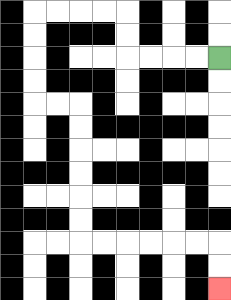{'start': '[9, 2]', 'end': '[9, 12]', 'path_directions': 'L,L,L,L,U,U,L,L,L,L,D,D,D,D,R,R,D,D,D,D,D,D,R,R,R,R,R,R,D,D', 'path_coordinates': '[[9, 2], [8, 2], [7, 2], [6, 2], [5, 2], [5, 1], [5, 0], [4, 0], [3, 0], [2, 0], [1, 0], [1, 1], [1, 2], [1, 3], [1, 4], [2, 4], [3, 4], [3, 5], [3, 6], [3, 7], [3, 8], [3, 9], [3, 10], [4, 10], [5, 10], [6, 10], [7, 10], [8, 10], [9, 10], [9, 11], [9, 12]]'}